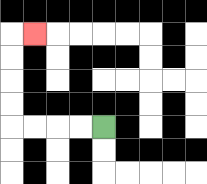{'start': '[4, 5]', 'end': '[1, 1]', 'path_directions': 'L,L,L,L,U,U,U,U,R', 'path_coordinates': '[[4, 5], [3, 5], [2, 5], [1, 5], [0, 5], [0, 4], [0, 3], [0, 2], [0, 1], [1, 1]]'}